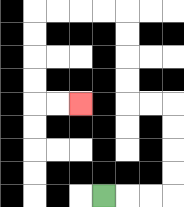{'start': '[4, 8]', 'end': '[3, 4]', 'path_directions': 'R,R,R,U,U,U,U,L,L,U,U,U,U,L,L,L,L,D,D,D,D,R,R', 'path_coordinates': '[[4, 8], [5, 8], [6, 8], [7, 8], [7, 7], [7, 6], [7, 5], [7, 4], [6, 4], [5, 4], [5, 3], [5, 2], [5, 1], [5, 0], [4, 0], [3, 0], [2, 0], [1, 0], [1, 1], [1, 2], [1, 3], [1, 4], [2, 4], [3, 4]]'}